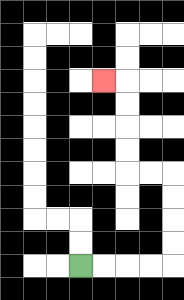{'start': '[3, 11]', 'end': '[4, 3]', 'path_directions': 'R,R,R,R,U,U,U,U,L,L,U,U,U,U,L', 'path_coordinates': '[[3, 11], [4, 11], [5, 11], [6, 11], [7, 11], [7, 10], [7, 9], [7, 8], [7, 7], [6, 7], [5, 7], [5, 6], [5, 5], [5, 4], [5, 3], [4, 3]]'}